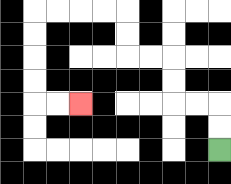{'start': '[9, 6]', 'end': '[3, 4]', 'path_directions': 'U,U,L,L,U,U,L,L,U,U,L,L,L,L,D,D,D,D,R,R', 'path_coordinates': '[[9, 6], [9, 5], [9, 4], [8, 4], [7, 4], [7, 3], [7, 2], [6, 2], [5, 2], [5, 1], [5, 0], [4, 0], [3, 0], [2, 0], [1, 0], [1, 1], [1, 2], [1, 3], [1, 4], [2, 4], [3, 4]]'}